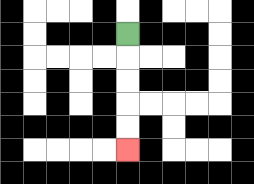{'start': '[5, 1]', 'end': '[5, 6]', 'path_directions': 'D,D,D,D,D', 'path_coordinates': '[[5, 1], [5, 2], [5, 3], [5, 4], [5, 5], [5, 6]]'}